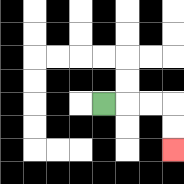{'start': '[4, 4]', 'end': '[7, 6]', 'path_directions': 'R,R,R,D,D', 'path_coordinates': '[[4, 4], [5, 4], [6, 4], [7, 4], [7, 5], [7, 6]]'}